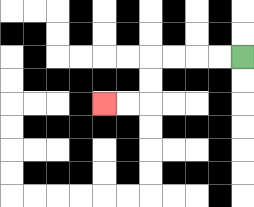{'start': '[10, 2]', 'end': '[4, 4]', 'path_directions': 'L,L,L,L,D,D,L,L', 'path_coordinates': '[[10, 2], [9, 2], [8, 2], [7, 2], [6, 2], [6, 3], [6, 4], [5, 4], [4, 4]]'}